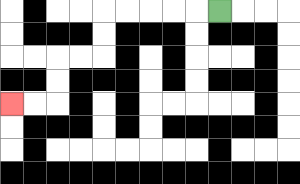{'start': '[9, 0]', 'end': '[0, 4]', 'path_directions': 'L,L,L,L,L,D,D,L,L,D,D,L,L', 'path_coordinates': '[[9, 0], [8, 0], [7, 0], [6, 0], [5, 0], [4, 0], [4, 1], [4, 2], [3, 2], [2, 2], [2, 3], [2, 4], [1, 4], [0, 4]]'}